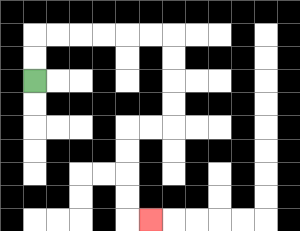{'start': '[1, 3]', 'end': '[6, 9]', 'path_directions': 'U,U,R,R,R,R,R,R,D,D,D,D,L,L,D,D,D,D,R', 'path_coordinates': '[[1, 3], [1, 2], [1, 1], [2, 1], [3, 1], [4, 1], [5, 1], [6, 1], [7, 1], [7, 2], [7, 3], [7, 4], [7, 5], [6, 5], [5, 5], [5, 6], [5, 7], [5, 8], [5, 9], [6, 9]]'}